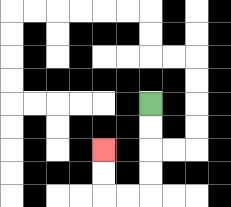{'start': '[6, 4]', 'end': '[4, 6]', 'path_directions': 'D,D,D,D,L,L,U,U', 'path_coordinates': '[[6, 4], [6, 5], [6, 6], [6, 7], [6, 8], [5, 8], [4, 8], [4, 7], [4, 6]]'}